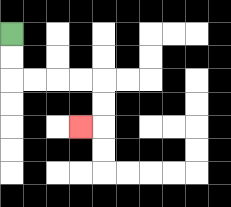{'start': '[0, 1]', 'end': '[3, 5]', 'path_directions': 'D,D,R,R,R,R,D,D,L', 'path_coordinates': '[[0, 1], [0, 2], [0, 3], [1, 3], [2, 3], [3, 3], [4, 3], [4, 4], [4, 5], [3, 5]]'}